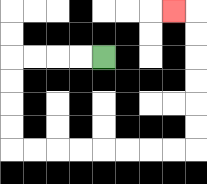{'start': '[4, 2]', 'end': '[7, 0]', 'path_directions': 'L,L,L,L,D,D,D,D,R,R,R,R,R,R,R,R,U,U,U,U,U,U,L', 'path_coordinates': '[[4, 2], [3, 2], [2, 2], [1, 2], [0, 2], [0, 3], [0, 4], [0, 5], [0, 6], [1, 6], [2, 6], [3, 6], [4, 6], [5, 6], [6, 6], [7, 6], [8, 6], [8, 5], [8, 4], [8, 3], [8, 2], [8, 1], [8, 0], [7, 0]]'}